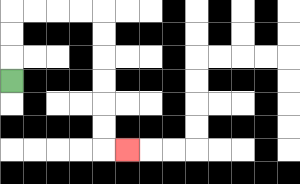{'start': '[0, 3]', 'end': '[5, 6]', 'path_directions': 'U,U,U,R,R,R,R,D,D,D,D,D,D,R', 'path_coordinates': '[[0, 3], [0, 2], [0, 1], [0, 0], [1, 0], [2, 0], [3, 0], [4, 0], [4, 1], [4, 2], [4, 3], [4, 4], [4, 5], [4, 6], [5, 6]]'}